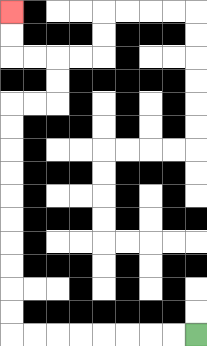{'start': '[8, 14]', 'end': '[0, 0]', 'path_directions': 'L,L,L,L,L,L,L,L,U,U,U,U,U,U,U,U,U,U,R,R,U,U,L,L,U,U', 'path_coordinates': '[[8, 14], [7, 14], [6, 14], [5, 14], [4, 14], [3, 14], [2, 14], [1, 14], [0, 14], [0, 13], [0, 12], [0, 11], [0, 10], [0, 9], [0, 8], [0, 7], [0, 6], [0, 5], [0, 4], [1, 4], [2, 4], [2, 3], [2, 2], [1, 2], [0, 2], [0, 1], [0, 0]]'}